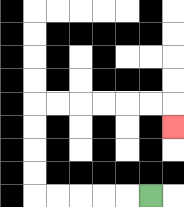{'start': '[6, 8]', 'end': '[7, 5]', 'path_directions': 'L,L,L,L,L,U,U,U,U,R,R,R,R,R,R,D', 'path_coordinates': '[[6, 8], [5, 8], [4, 8], [3, 8], [2, 8], [1, 8], [1, 7], [1, 6], [1, 5], [1, 4], [2, 4], [3, 4], [4, 4], [5, 4], [6, 4], [7, 4], [7, 5]]'}